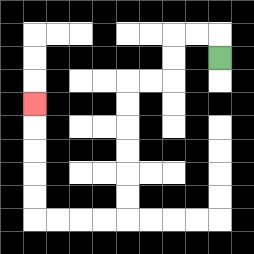{'start': '[9, 2]', 'end': '[1, 4]', 'path_directions': 'U,L,L,D,D,L,L,D,D,D,D,D,D,L,L,L,L,U,U,U,U,U', 'path_coordinates': '[[9, 2], [9, 1], [8, 1], [7, 1], [7, 2], [7, 3], [6, 3], [5, 3], [5, 4], [5, 5], [5, 6], [5, 7], [5, 8], [5, 9], [4, 9], [3, 9], [2, 9], [1, 9], [1, 8], [1, 7], [1, 6], [1, 5], [1, 4]]'}